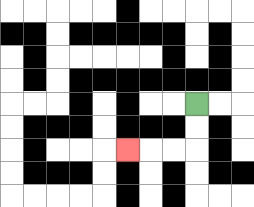{'start': '[8, 4]', 'end': '[5, 6]', 'path_directions': 'D,D,L,L,L', 'path_coordinates': '[[8, 4], [8, 5], [8, 6], [7, 6], [6, 6], [5, 6]]'}